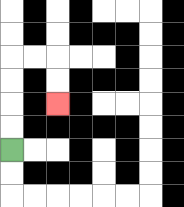{'start': '[0, 6]', 'end': '[2, 4]', 'path_directions': 'U,U,U,U,R,R,D,D', 'path_coordinates': '[[0, 6], [0, 5], [0, 4], [0, 3], [0, 2], [1, 2], [2, 2], [2, 3], [2, 4]]'}